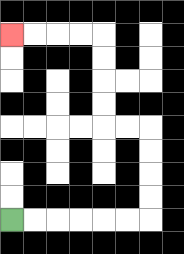{'start': '[0, 9]', 'end': '[0, 1]', 'path_directions': 'R,R,R,R,R,R,U,U,U,U,L,L,U,U,U,U,L,L,L,L', 'path_coordinates': '[[0, 9], [1, 9], [2, 9], [3, 9], [4, 9], [5, 9], [6, 9], [6, 8], [6, 7], [6, 6], [6, 5], [5, 5], [4, 5], [4, 4], [4, 3], [4, 2], [4, 1], [3, 1], [2, 1], [1, 1], [0, 1]]'}